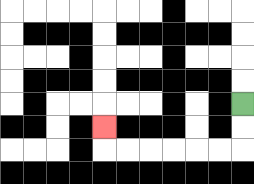{'start': '[10, 4]', 'end': '[4, 5]', 'path_directions': 'D,D,L,L,L,L,L,L,U', 'path_coordinates': '[[10, 4], [10, 5], [10, 6], [9, 6], [8, 6], [7, 6], [6, 6], [5, 6], [4, 6], [4, 5]]'}